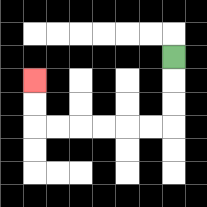{'start': '[7, 2]', 'end': '[1, 3]', 'path_directions': 'D,D,D,L,L,L,L,L,L,U,U', 'path_coordinates': '[[7, 2], [7, 3], [7, 4], [7, 5], [6, 5], [5, 5], [4, 5], [3, 5], [2, 5], [1, 5], [1, 4], [1, 3]]'}